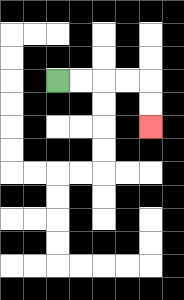{'start': '[2, 3]', 'end': '[6, 5]', 'path_directions': 'R,R,R,R,D,D', 'path_coordinates': '[[2, 3], [3, 3], [4, 3], [5, 3], [6, 3], [6, 4], [6, 5]]'}